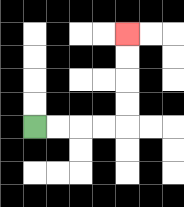{'start': '[1, 5]', 'end': '[5, 1]', 'path_directions': 'R,R,R,R,U,U,U,U', 'path_coordinates': '[[1, 5], [2, 5], [3, 5], [4, 5], [5, 5], [5, 4], [5, 3], [5, 2], [5, 1]]'}